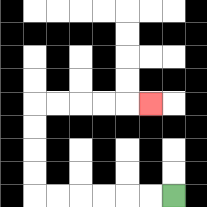{'start': '[7, 8]', 'end': '[6, 4]', 'path_directions': 'L,L,L,L,L,L,U,U,U,U,R,R,R,R,R', 'path_coordinates': '[[7, 8], [6, 8], [5, 8], [4, 8], [3, 8], [2, 8], [1, 8], [1, 7], [1, 6], [1, 5], [1, 4], [2, 4], [3, 4], [4, 4], [5, 4], [6, 4]]'}